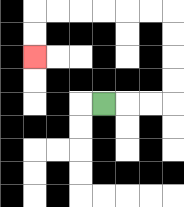{'start': '[4, 4]', 'end': '[1, 2]', 'path_directions': 'R,R,R,U,U,U,U,L,L,L,L,L,L,D,D', 'path_coordinates': '[[4, 4], [5, 4], [6, 4], [7, 4], [7, 3], [7, 2], [7, 1], [7, 0], [6, 0], [5, 0], [4, 0], [3, 0], [2, 0], [1, 0], [1, 1], [1, 2]]'}